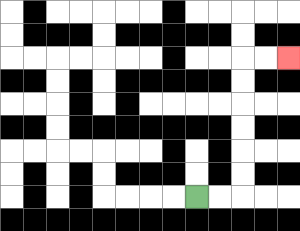{'start': '[8, 8]', 'end': '[12, 2]', 'path_directions': 'R,R,U,U,U,U,U,U,R,R', 'path_coordinates': '[[8, 8], [9, 8], [10, 8], [10, 7], [10, 6], [10, 5], [10, 4], [10, 3], [10, 2], [11, 2], [12, 2]]'}